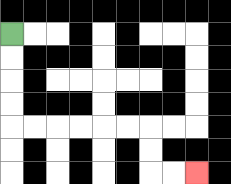{'start': '[0, 1]', 'end': '[8, 7]', 'path_directions': 'D,D,D,D,R,R,R,R,R,R,D,D,R,R', 'path_coordinates': '[[0, 1], [0, 2], [0, 3], [0, 4], [0, 5], [1, 5], [2, 5], [3, 5], [4, 5], [5, 5], [6, 5], [6, 6], [6, 7], [7, 7], [8, 7]]'}